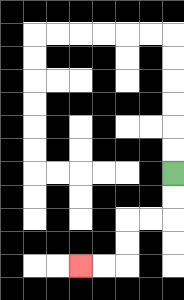{'start': '[7, 7]', 'end': '[3, 11]', 'path_directions': 'D,D,L,L,D,D,L,L', 'path_coordinates': '[[7, 7], [7, 8], [7, 9], [6, 9], [5, 9], [5, 10], [5, 11], [4, 11], [3, 11]]'}